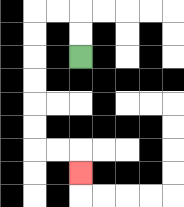{'start': '[3, 2]', 'end': '[3, 7]', 'path_directions': 'U,U,L,L,D,D,D,D,D,D,R,R,D', 'path_coordinates': '[[3, 2], [3, 1], [3, 0], [2, 0], [1, 0], [1, 1], [1, 2], [1, 3], [1, 4], [1, 5], [1, 6], [2, 6], [3, 6], [3, 7]]'}